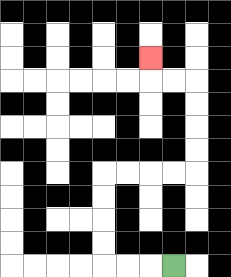{'start': '[7, 11]', 'end': '[6, 2]', 'path_directions': 'L,L,L,U,U,U,U,R,R,R,R,U,U,U,U,L,L,U', 'path_coordinates': '[[7, 11], [6, 11], [5, 11], [4, 11], [4, 10], [4, 9], [4, 8], [4, 7], [5, 7], [6, 7], [7, 7], [8, 7], [8, 6], [8, 5], [8, 4], [8, 3], [7, 3], [6, 3], [6, 2]]'}